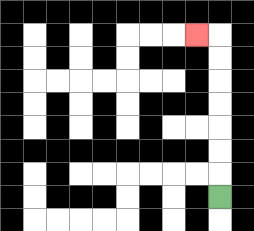{'start': '[9, 8]', 'end': '[8, 1]', 'path_directions': 'U,U,U,U,U,U,U,L', 'path_coordinates': '[[9, 8], [9, 7], [9, 6], [9, 5], [9, 4], [9, 3], [9, 2], [9, 1], [8, 1]]'}